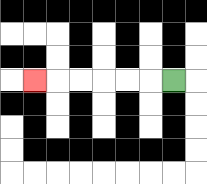{'start': '[7, 3]', 'end': '[1, 3]', 'path_directions': 'L,L,L,L,L,L', 'path_coordinates': '[[7, 3], [6, 3], [5, 3], [4, 3], [3, 3], [2, 3], [1, 3]]'}